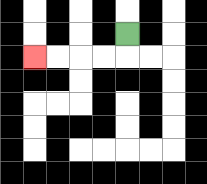{'start': '[5, 1]', 'end': '[1, 2]', 'path_directions': 'D,L,L,L,L', 'path_coordinates': '[[5, 1], [5, 2], [4, 2], [3, 2], [2, 2], [1, 2]]'}